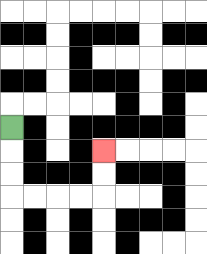{'start': '[0, 5]', 'end': '[4, 6]', 'path_directions': 'D,D,D,R,R,R,R,U,U', 'path_coordinates': '[[0, 5], [0, 6], [0, 7], [0, 8], [1, 8], [2, 8], [3, 8], [4, 8], [4, 7], [4, 6]]'}